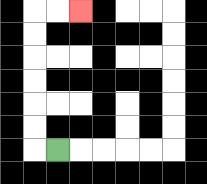{'start': '[2, 6]', 'end': '[3, 0]', 'path_directions': 'L,U,U,U,U,U,U,R,R', 'path_coordinates': '[[2, 6], [1, 6], [1, 5], [1, 4], [1, 3], [1, 2], [1, 1], [1, 0], [2, 0], [3, 0]]'}